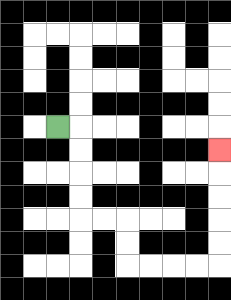{'start': '[2, 5]', 'end': '[9, 6]', 'path_directions': 'R,D,D,D,D,R,R,D,D,R,R,R,R,U,U,U,U,U', 'path_coordinates': '[[2, 5], [3, 5], [3, 6], [3, 7], [3, 8], [3, 9], [4, 9], [5, 9], [5, 10], [5, 11], [6, 11], [7, 11], [8, 11], [9, 11], [9, 10], [9, 9], [9, 8], [9, 7], [9, 6]]'}